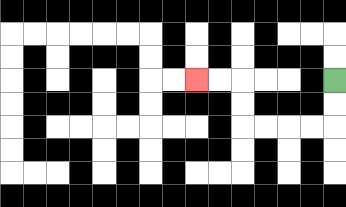{'start': '[14, 3]', 'end': '[8, 3]', 'path_directions': 'D,D,L,L,L,L,U,U,L,L', 'path_coordinates': '[[14, 3], [14, 4], [14, 5], [13, 5], [12, 5], [11, 5], [10, 5], [10, 4], [10, 3], [9, 3], [8, 3]]'}